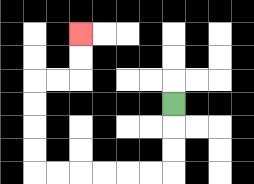{'start': '[7, 4]', 'end': '[3, 1]', 'path_directions': 'D,D,D,L,L,L,L,L,L,U,U,U,U,R,R,U,U', 'path_coordinates': '[[7, 4], [7, 5], [7, 6], [7, 7], [6, 7], [5, 7], [4, 7], [3, 7], [2, 7], [1, 7], [1, 6], [1, 5], [1, 4], [1, 3], [2, 3], [3, 3], [3, 2], [3, 1]]'}